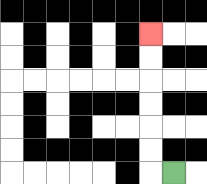{'start': '[7, 7]', 'end': '[6, 1]', 'path_directions': 'L,U,U,U,U,U,U', 'path_coordinates': '[[7, 7], [6, 7], [6, 6], [6, 5], [6, 4], [6, 3], [6, 2], [6, 1]]'}